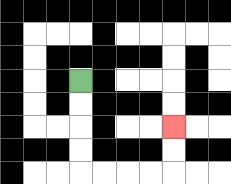{'start': '[3, 3]', 'end': '[7, 5]', 'path_directions': 'D,D,D,D,R,R,R,R,U,U', 'path_coordinates': '[[3, 3], [3, 4], [3, 5], [3, 6], [3, 7], [4, 7], [5, 7], [6, 7], [7, 7], [7, 6], [7, 5]]'}